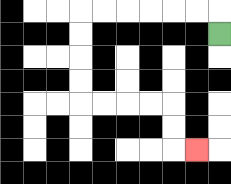{'start': '[9, 1]', 'end': '[8, 6]', 'path_directions': 'U,L,L,L,L,L,L,D,D,D,D,R,R,R,R,D,D,R', 'path_coordinates': '[[9, 1], [9, 0], [8, 0], [7, 0], [6, 0], [5, 0], [4, 0], [3, 0], [3, 1], [3, 2], [3, 3], [3, 4], [4, 4], [5, 4], [6, 4], [7, 4], [7, 5], [7, 6], [8, 6]]'}